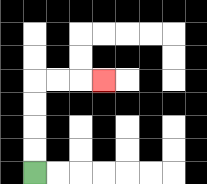{'start': '[1, 7]', 'end': '[4, 3]', 'path_directions': 'U,U,U,U,R,R,R', 'path_coordinates': '[[1, 7], [1, 6], [1, 5], [1, 4], [1, 3], [2, 3], [3, 3], [4, 3]]'}